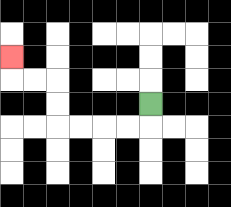{'start': '[6, 4]', 'end': '[0, 2]', 'path_directions': 'D,L,L,L,L,U,U,L,L,U', 'path_coordinates': '[[6, 4], [6, 5], [5, 5], [4, 5], [3, 5], [2, 5], [2, 4], [2, 3], [1, 3], [0, 3], [0, 2]]'}